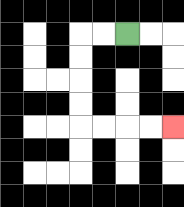{'start': '[5, 1]', 'end': '[7, 5]', 'path_directions': 'L,L,D,D,D,D,R,R,R,R', 'path_coordinates': '[[5, 1], [4, 1], [3, 1], [3, 2], [3, 3], [3, 4], [3, 5], [4, 5], [5, 5], [6, 5], [7, 5]]'}